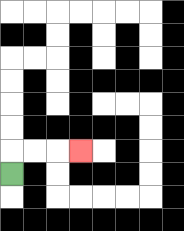{'start': '[0, 7]', 'end': '[3, 6]', 'path_directions': 'U,R,R,R', 'path_coordinates': '[[0, 7], [0, 6], [1, 6], [2, 6], [3, 6]]'}